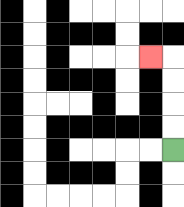{'start': '[7, 6]', 'end': '[6, 2]', 'path_directions': 'U,U,U,U,L', 'path_coordinates': '[[7, 6], [7, 5], [7, 4], [7, 3], [7, 2], [6, 2]]'}